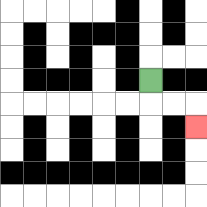{'start': '[6, 3]', 'end': '[8, 5]', 'path_directions': 'D,R,R,D', 'path_coordinates': '[[6, 3], [6, 4], [7, 4], [8, 4], [8, 5]]'}